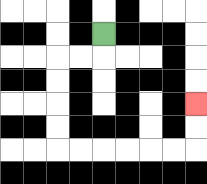{'start': '[4, 1]', 'end': '[8, 4]', 'path_directions': 'D,L,L,D,D,D,D,R,R,R,R,R,R,U,U', 'path_coordinates': '[[4, 1], [4, 2], [3, 2], [2, 2], [2, 3], [2, 4], [2, 5], [2, 6], [3, 6], [4, 6], [5, 6], [6, 6], [7, 6], [8, 6], [8, 5], [8, 4]]'}